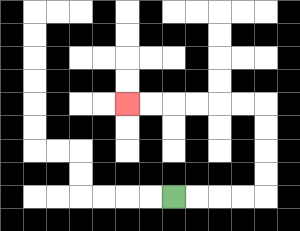{'start': '[7, 8]', 'end': '[5, 4]', 'path_directions': 'R,R,R,R,U,U,U,U,L,L,L,L,L,L', 'path_coordinates': '[[7, 8], [8, 8], [9, 8], [10, 8], [11, 8], [11, 7], [11, 6], [11, 5], [11, 4], [10, 4], [9, 4], [8, 4], [7, 4], [6, 4], [5, 4]]'}